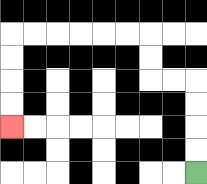{'start': '[8, 7]', 'end': '[0, 5]', 'path_directions': 'U,U,U,U,L,L,U,U,L,L,L,L,L,L,D,D,D,D', 'path_coordinates': '[[8, 7], [8, 6], [8, 5], [8, 4], [8, 3], [7, 3], [6, 3], [6, 2], [6, 1], [5, 1], [4, 1], [3, 1], [2, 1], [1, 1], [0, 1], [0, 2], [0, 3], [0, 4], [0, 5]]'}